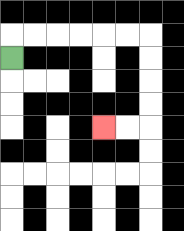{'start': '[0, 2]', 'end': '[4, 5]', 'path_directions': 'U,R,R,R,R,R,R,D,D,D,D,L,L', 'path_coordinates': '[[0, 2], [0, 1], [1, 1], [2, 1], [3, 1], [4, 1], [5, 1], [6, 1], [6, 2], [6, 3], [6, 4], [6, 5], [5, 5], [4, 5]]'}